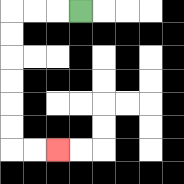{'start': '[3, 0]', 'end': '[2, 6]', 'path_directions': 'L,L,L,D,D,D,D,D,D,R,R', 'path_coordinates': '[[3, 0], [2, 0], [1, 0], [0, 0], [0, 1], [0, 2], [0, 3], [0, 4], [0, 5], [0, 6], [1, 6], [2, 6]]'}